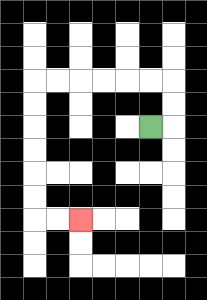{'start': '[6, 5]', 'end': '[3, 9]', 'path_directions': 'R,U,U,L,L,L,L,L,L,D,D,D,D,D,D,R,R', 'path_coordinates': '[[6, 5], [7, 5], [7, 4], [7, 3], [6, 3], [5, 3], [4, 3], [3, 3], [2, 3], [1, 3], [1, 4], [1, 5], [1, 6], [1, 7], [1, 8], [1, 9], [2, 9], [3, 9]]'}